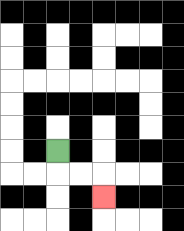{'start': '[2, 6]', 'end': '[4, 8]', 'path_directions': 'D,R,R,D', 'path_coordinates': '[[2, 6], [2, 7], [3, 7], [4, 7], [4, 8]]'}